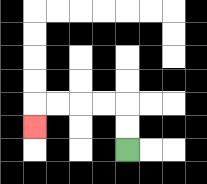{'start': '[5, 6]', 'end': '[1, 5]', 'path_directions': 'U,U,L,L,L,L,D', 'path_coordinates': '[[5, 6], [5, 5], [5, 4], [4, 4], [3, 4], [2, 4], [1, 4], [1, 5]]'}